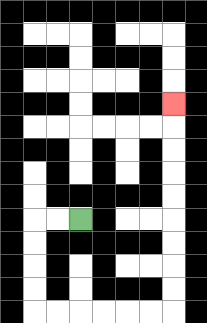{'start': '[3, 9]', 'end': '[7, 4]', 'path_directions': 'L,L,D,D,D,D,R,R,R,R,R,R,U,U,U,U,U,U,U,U,U', 'path_coordinates': '[[3, 9], [2, 9], [1, 9], [1, 10], [1, 11], [1, 12], [1, 13], [2, 13], [3, 13], [4, 13], [5, 13], [6, 13], [7, 13], [7, 12], [7, 11], [7, 10], [7, 9], [7, 8], [7, 7], [7, 6], [7, 5], [7, 4]]'}